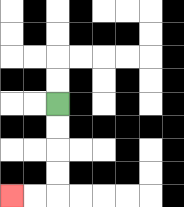{'start': '[2, 4]', 'end': '[0, 8]', 'path_directions': 'D,D,D,D,L,L', 'path_coordinates': '[[2, 4], [2, 5], [2, 6], [2, 7], [2, 8], [1, 8], [0, 8]]'}